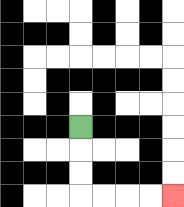{'start': '[3, 5]', 'end': '[7, 8]', 'path_directions': 'D,D,D,R,R,R,R', 'path_coordinates': '[[3, 5], [3, 6], [3, 7], [3, 8], [4, 8], [5, 8], [6, 8], [7, 8]]'}